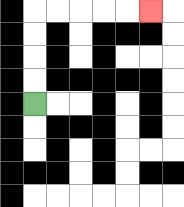{'start': '[1, 4]', 'end': '[6, 0]', 'path_directions': 'U,U,U,U,R,R,R,R,R', 'path_coordinates': '[[1, 4], [1, 3], [1, 2], [1, 1], [1, 0], [2, 0], [3, 0], [4, 0], [5, 0], [6, 0]]'}